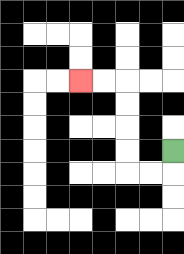{'start': '[7, 6]', 'end': '[3, 3]', 'path_directions': 'D,L,L,U,U,U,U,L,L', 'path_coordinates': '[[7, 6], [7, 7], [6, 7], [5, 7], [5, 6], [5, 5], [5, 4], [5, 3], [4, 3], [3, 3]]'}